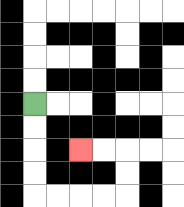{'start': '[1, 4]', 'end': '[3, 6]', 'path_directions': 'D,D,D,D,R,R,R,R,U,U,L,L', 'path_coordinates': '[[1, 4], [1, 5], [1, 6], [1, 7], [1, 8], [2, 8], [3, 8], [4, 8], [5, 8], [5, 7], [5, 6], [4, 6], [3, 6]]'}